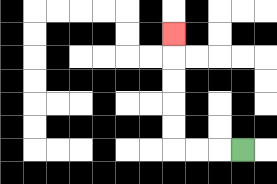{'start': '[10, 6]', 'end': '[7, 1]', 'path_directions': 'L,L,L,U,U,U,U,U', 'path_coordinates': '[[10, 6], [9, 6], [8, 6], [7, 6], [7, 5], [7, 4], [7, 3], [7, 2], [7, 1]]'}